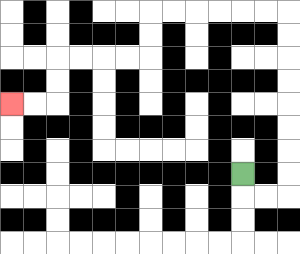{'start': '[10, 7]', 'end': '[0, 4]', 'path_directions': 'D,R,R,U,U,U,U,U,U,U,U,L,L,L,L,L,L,D,D,L,L,L,L,D,D,L,L', 'path_coordinates': '[[10, 7], [10, 8], [11, 8], [12, 8], [12, 7], [12, 6], [12, 5], [12, 4], [12, 3], [12, 2], [12, 1], [12, 0], [11, 0], [10, 0], [9, 0], [8, 0], [7, 0], [6, 0], [6, 1], [6, 2], [5, 2], [4, 2], [3, 2], [2, 2], [2, 3], [2, 4], [1, 4], [0, 4]]'}